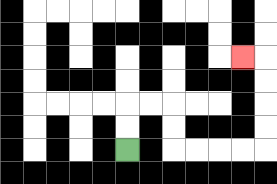{'start': '[5, 6]', 'end': '[10, 2]', 'path_directions': 'U,U,R,R,D,D,R,R,R,R,U,U,U,U,L', 'path_coordinates': '[[5, 6], [5, 5], [5, 4], [6, 4], [7, 4], [7, 5], [7, 6], [8, 6], [9, 6], [10, 6], [11, 6], [11, 5], [11, 4], [11, 3], [11, 2], [10, 2]]'}